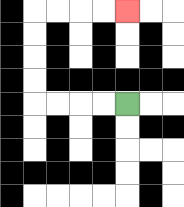{'start': '[5, 4]', 'end': '[5, 0]', 'path_directions': 'L,L,L,L,U,U,U,U,R,R,R,R', 'path_coordinates': '[[5, 4], [4, 4], [3, 4], [2, 4], [1, 4], [1, 3], [1, 2], [1, 1], [1, 0], [2, 0], [3, 0], [4, 0], [5, 0]]'}